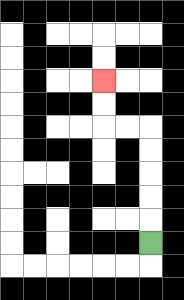{'start': '[6, 10]', 'end': '[4, 3]', 'path_directions': 'U,U,U,U,U,L,L,U,U', 'path_coordinates': '[[6, 10], [6, 9], [6, 8], [6, 7], [6, 6], [6, 5], [5, 5], [4, 5], [4, 4], [4, 3]]'}